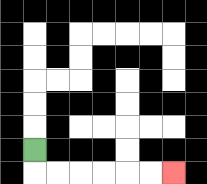{'start': '[1, 6]', 'end': '[7, 7]', 'path_directions': 'D,R,R,R,R,R,R', 'path_coordinates': '[[1, 6], [1, 7], [2, 7], [3, 7], [4, 7], [5, 7], [6, 7], [7, 7]]'}